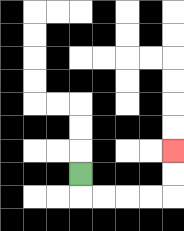{'start': '[3, 7]', 'end': '[7, 6]', 'path_directions': 'D,R,R,R,R,U,U', 'path_coordinates': '[[3, 7], [3, 8], [4, 8], [5, 8], [6, 8], [7, 8], [7, 7], [7, 6]]'}